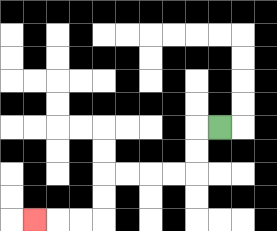{'start': '[9, 5]', 'end': '[1, 9]', 'path_directions': 'L,D,D,L,L,L,L,D,D,L,L,L', 'path_coordinates': '[[9, 5], [8, 5], [8, 6], [8, 7], [7, 7], [6, 7], [5, 7], [4, 7], [4, 8], [4, 9], [3, 9], [2, 9], [1, 9]]'}